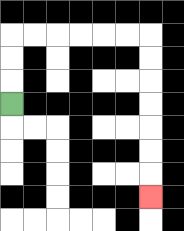{'start': '[0, 4]', 'end': '[6, 8]', 'path_directions': 'U,U,U,R,R,R,R,R,R,D,D,D,D,D,D,D', 'path_coordinates': '[[0, 4], [0, 3], [0, 2], [0, 1], [1, 1], [2, 1], [3, 1], [4, 1], [5, 1], [6, 1], [6, 2], [6, 3], [6, 4], [6, 5], [6, 6], [6, 7], [6, 8]]'}